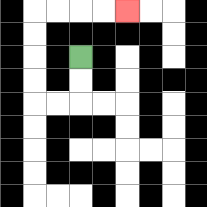{'start': '[3, 2]', 'end': '[5, 0]', 'path_directions': 'D,D,L,L,U,U,U,U,R,R,R,R', 'path_coordinates': '[[3, 2], [3, 3], [3, 4], [2, 4], [1, 4], [1, 3], [1, 2], [1, 1], [1, 0], [2, 0], [3, 0], [4, 0], [5, 0]]'}